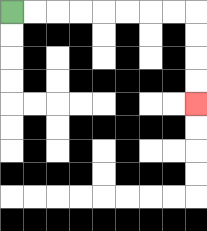{'start': '[0, 0]', 'end': '[8, 4]', 'path_directions': 'R,R,R,R,R,R,R,R,D,D,D,D', 'path_coordinates': '[[0, 0], [1, 0], [2, 0], [3, 0], [4, 0], [5, 0], [6, 0], [7, 0], [8, 0], [8, 1], [8, 2], [8, 3], [8, 4]]'}